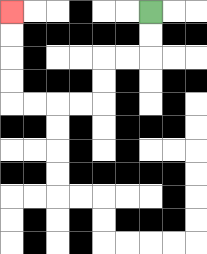{'start': '[6, 0]', 'end': '[0, 0]', 'path_directions': 'D,D,L,L,D,D,L,L,L,L,U,U,U,U', 'path_coordinates': '[[6, 0], [6, 1], [6, 2], [5, 2], [4, 2], [4, 3], [4, 4], [3, 4], [2, 4], [1, 4], [0, 4], [0, 3], [0, 2], [0, 1], [0, 0]]'}